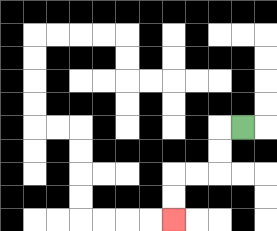{'start': '[10, 5]', 'end': '[7, 9]', 'path_directions': 'L,D,D,L,L,D,D', 'path_coordinates': '[[10, 5], [9, 5], [9, 6], [9, 7], [8, 7], [7, 7], [7, 8], [7, 9]]'}